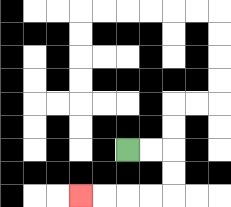{'start': '[5, 6]', 'end': '[3, 8]', 'path_directions': 'R,R,D,D,L,L,L,L', 'path_coordinates': '[[5, 6], [6, 6], [7, 6], [7, 7], [7, 8], [6, 8], [5, 8], [4, 8], [3, 8]]'}